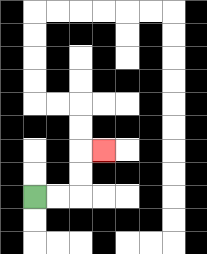{'start': '[1, 8]', 'end': '[4, 6]', 'path_directions': 'R,R,U,U,R', 'path_coordinates': '[[1, 8], [2, 8], [3, 8], [3, 7], [3, 6], [4, 6]]'}